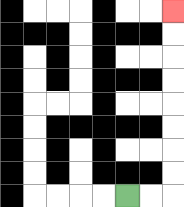{'start': '[5, 8]', 'end': '[7, 0]', 'path_directions': 'R,R,U,U,U,U,U,U,U,U', 'path_coordinates': '[[5, 8], [6, 8], [7, 8], [7, 7], [7, 6], [7, 5], [7, 4], [7, 3], [7, 2], [7, 1], [7, 0]]'}